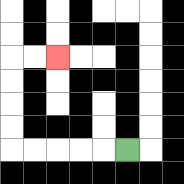{'start': '[5, 6]', 'end': '[2, 2]', 'path_directions': 'L,L,L,L,L,U,U,U,U,R,R', 'path_coordinates': '[[5, 6], [4, 6], [3, 6], [2, 6], [1, 6], [0, 6], [0, 5], [0, 4], [0, 3], [0, 2], [1, 2], [2, 2]]'}